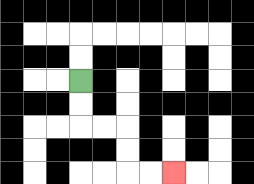{'start': '[3, 3]', 'end': '[7, 7]', 'path_directions': 'D,D,R,R,D,D,R,R', 'path_coordinates': '[[3, 3], [3, 4], [3, 5], [4, 5], [5, 5], [5, 6], [5, 7], [6, 7], [7, 7]]'}